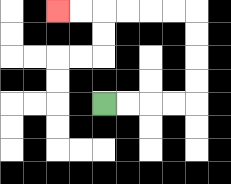{'start': '[4, 4]', 'end': '[2, 0]', 'path_directions': 'R,R,R,R,U,U,U,U,L,L,L,L,L,L', 'path_coordinates': '[[4, 4], [5, 4], [6, 4], [7, 4], [8, 4], [8, 3], [8, 2], [8, 1], [8, 0], [7, 0], [6, 0], [5, 0], [4, 0], [3, 0], [2, 0]]'}